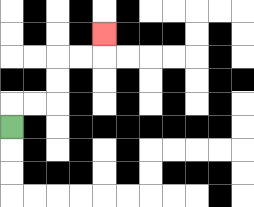{'start': '[0, 5]', 'end': '[4, 1]', 'path_directions': 'U,R,R,U,U,R,R,U', 'path_coordinates': '[[0, 5], [0, 4], [1, 4], [2, 4], [2, 3], [2, 2], [3, 2], [4, 2], [4, 1]]'}